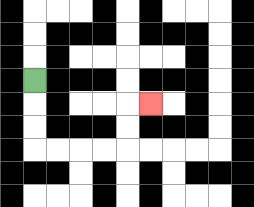{'start': '[1, 3]', 'end': '[6, 4]', 'path_directions': 'D,D,D,R,R,R,R,U,U,R', 'path_coordinates': '[[1, 3], [1, 4], [1, 5], [1, 6], [2, 6], [3, 6], [4, 6], [5, 6], [5, 5], [5, 4], [6, 4]]'}